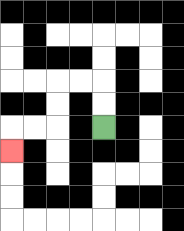{'start': '[4, 5]', 'end': '[0, 6]', 'path_directions': 'U,U,L,L,D,D,L,L,D', 'path_coordinates': '[[4, 5], [4, 4], [4, 3], [3, 3], [2, 3], [2, 4], [2, 5], [1, 5], [0, 5], [0, 6]]'}